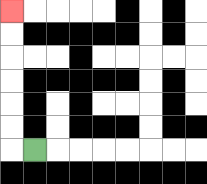{'start': '[1, 6]', 'end': '[0, 0]', 'path_directions': 'L,U,U,U,U,U,U', 'path_coordinates': '[[1, 6], [0, 6], [0, 5], [0, 4], [0, 3], [0, 2], [0, 1], [0, 0]]'}